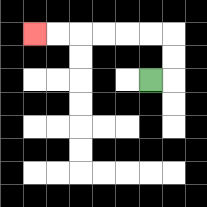{'start': '[6, 3]', 'end': '[1, 1]', 'path_directions': 'R,U,U,L,L,L,L,L,L', 'path_coordinates': '[[6, 3], [7, 3], [7, 2], [7, 1], [6, 1], [5, 1], [4, 1], [3, 1], [2, 1], [1, 1]]'}